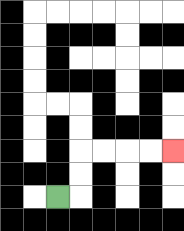{'start': '[2, 8]', 'end': '[7, 6]', 'path_directions': 'R,U,U,R,R,R,R', 'path_coordinates': '[[2, 8], [3, 8], [3, 7], [3, 6], [4, 6], [5, 6], [6, 6], [7, 6]]'}